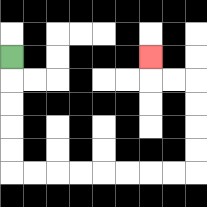{'start': '[0, 2]', 'end': '[6, 2]', 'path_directions': 'D,D,D,D,D,R,R,R,R,R,R,R,R,U,U,U,U,L,L,U', 'path_coordinates': '[[0, 2], [0, 3], [0, 4], [0, 5], [0, 6], [0, 7], [1, 7], [2, 7], [3, 7], [4, 7], [5, 7], [6, 7], [7, 7], [8, 7], [8, 6], [8, 5], [8, 4], [8, 3], [7, 3], [6, 3], [6, 2]]'}